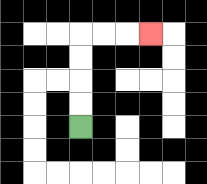{'start': '[3, 5]', 'end': '[6, 1]', 'path_directions': 'U,U,U,U,R,R,R', 'path_coordinates': '[[3, 5], [3, 4], [3, 3], [3, 2], [3, 1], [4, 1], [5, 1], [6, 1]]'}